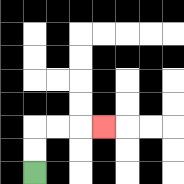{'start': '[1, 7]', 'end': '[4, 5]', 'path_directions': 'U,U,R,R,R', 'path_coordinates': '[[1, 7], [1, 6], [1, 5], [2, 5], [3, 5], [4, 5]]'}